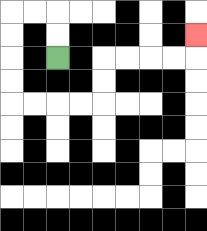{'start': '[2, 2]', 'end': '[8, 1]', 'path_directions': 'U,U,L,L,D,D,D,D,R,R,R,R,U,U,R,R,R,R,U', 'path_coordinates': '[[2, 2], [2, 1], [2, 0], [1, 0], [0, 0], [0, 1], [0, 2], [0, 3], [0, 4], [1, 4], [2, 4], [3, 4], [4, 4], [4, 3], [4, 2], [5, 2], [6, 2], [7, 2], [8, 2], [8, 1]]'}